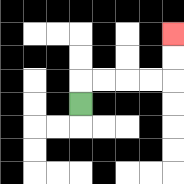{'start': '[3, 4]', 'end': '[7, 1]', 'path_directions': 'U,R,R,R,R,U,U', 'path_coordinates': '[[3, 4], [3, 3], [4, 3], [5, 3], [6, 3], [7, 3], [7, 2], [7, 1]]'}